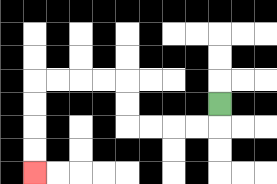{'start': '[9, 4]', 'end': '[1, 7]', 'path_directions': 'D,L,L,L,L,U,U,L,L,L,L,D,D,D,D', 'path_coordinates': '[[9, 4], [9, 5], [8, 5], [7, 5], [6, 5], [5, 5], [5, 4], [5, 3], [4, 3], [3, 3], [2, 3], [1, 3], [1, 4], [1, 5], [1, 6], [1, 7]]'}